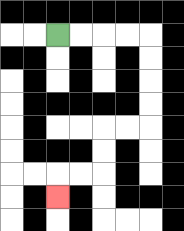{'start': '[2, 1]', 'end': '[2, 8]', 'path_directions': 'R,R,R,R,D,D,D,D,L,L,D,D,L,L,D', 'path_coordinates': '[[2, 1], [3, 1], [4, 1], [5, 1], [6, 1], [6, 2], [6, 3], [6, 4], [6, 5], [5, 5], [4, 5], [4, 6], [4, 7], [3, 7], [2, 7], [2, 8]]'}